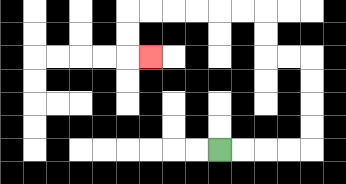{'start': '[9, 6]', 'end': '[6, 2]', 'path_directions': 'R,R,R,R,U,U,U,U,L,L,U,U,L,L,L,L,L,L,D,D,R', 'path_coordinates': '[[9, 6], [10, 6], [11, 6], [12, 6], [13, 6], [13, 5], [13, 4], [13, 3], [13, 2], [12, 2], [11, 2], [11, 1], [11, 0], [10, 0], [9, 0], [8, 0], [7, 0], [6, 0], [5, 0], [5, 1], [5, 2], [6, 2]]'}